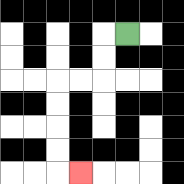{'start': '[5, 1]', 'end': '[3, 7]', 'path_directions': 'L,D,D,L,L,D,D,D,D,R', 'path_coordinates': '[[5, 1], [4, 1], [4, 2], [4, 3], [3, 3], [2, 3], [2, 4], [2, 5], [2, 6], [2, 7], [3, 7]]'}